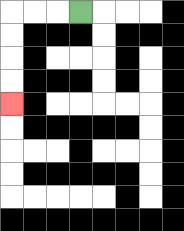{'start': '[3, 0]', 'end': '[0, 4]', 'path_directions': 'L,L,L,D,D,D,D', 'path_coordinates': '[[3, 0], [2, 0], [1, 0], [0, 0], [0, 1], [0, 2], [0, 3], [0, 4]]'}